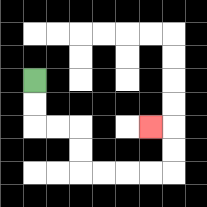{'start': '[1, 3]', 'end': '[6, 5]', 'path_directions': 'D,D,R,R,D,D,R,R,R,R,U,U,L', 'path_coordinates': '[[1, 3], [1, 4], [1, 5], [2, 5], [3, 5], [3, 6], [3, 7], [4, 7], [5, 7], [6, 7], [7, 7], [7, 6], [7, 5], [6, 5]]'}